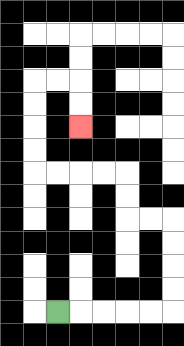{'start': '[2, 13]', 'end': '[3, 5]', 'path_directions': 'R,R,R,R,R,U,U,U,U,L,L,U,U,L,L,L,L,U,U,U,U,R,R,D,D', 'path_coordinates': '[[2, 13], [3, 13], [4, 13], [5, 13], [6, 13], [7, 13], [7, 12], [7, 11], [7, 10], [7, 9], [6, 9], [5, 9], [5, 8], [5, 7], [4, 7], [3, 7], [2, 7], [1, 7], [1, 6], [1, 5], [1, 4], [1, 3], [2, 3], [3, 3], [3, 4], [3, 5]]'}